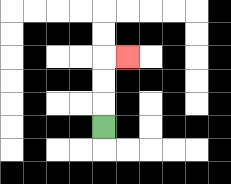{'start': '[4, 5]', 'end': '[5, 2]', 'path_directions': 'U,U,U,R', 'path_coordinates': '[[4, 5], [4, 4], [4, 3], [4, 2], [5, 2]]'}